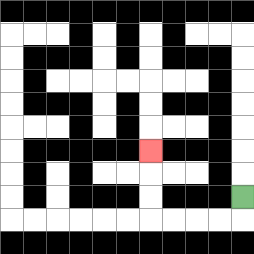{'start': '[10, 8]', 'end': '[6, 6]', 'path_directions': 'D,L,L,L,L,U,U,U', 'path_coordinates': '[[10, 8], [10, 9], [9, 9], [8, 9], [7, 9], [6, 9], [6, 8], [6, 7], [6, 6]]'}